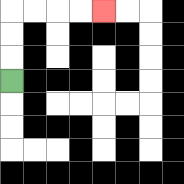{'start': '[0, 3]', 'end': '[4, 0]', 'path_directions': 'U,U,U,R,R,R,R', 'path_coordinates': '[[0, 3], [0, 2], [0, 1], [0, 0], [1, 0], [2, 0], [3, 0], [4, 0]]'}